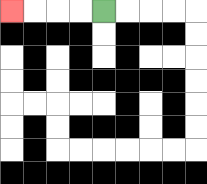{'start': '[4, 0]', 'end': '[0, 0]', 'path_directions': 'L,L,L,L', 'path_coordinates': '[[4, 0], [3, 0], [2, 0], [1, 0], [0, 0]]'}